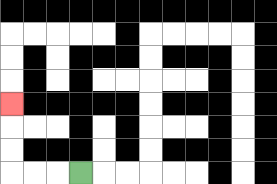{'start': '[3, 7]', 'end': '[0, 4]', 'path_directions': 'L,L,L,U,U,U', 'path_coordinates': '[[3, 7], [2, 7], [1, 7], [0, 7], [0, 6], [0, 5], [0, 4]]'}